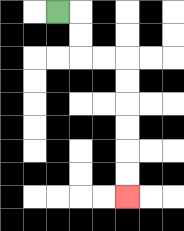{'start': '[2, 0]', 'end': '[5, 8]', 'path_directions': 'R,D,D,R,R,D,D,D,D,D,D', 'path_coordinates': '[[2, 0], [3, 0], [3, 1], [3, 2], [4, 2], [5, 2], [5, 3], [5, 4], [5, 5], [5, 6], [5, 7], [5, 8]]'}